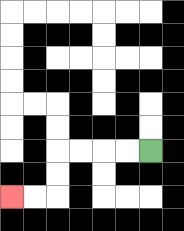{'start': '[6, 6]', 'end': '[0, 8]', 'path_directions': 'L,L,L,L,D,D,L,L', 'path_coordinates': '[[6, 6], [5, 6], [4, 6], [3, 6], [2, 6], [2, 7], [2, 8], [1, 8], [0, 8]]'}